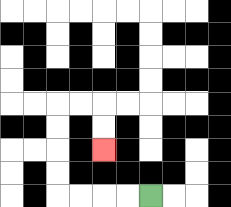{'start': '[6, 8]', 'end': '[4, 6]', 'path_directions': 'L,L,L,L,U,U,U,U,R,R,D,D', 'path_coordinates': '[[6, 8], [5, 8], [4, 8], [3, 8], [2, 8], [2, 7], [2, 6], [2, 5], [2, 4], [3, 4], [4, 4], [4, 5], [4, 6]]'}